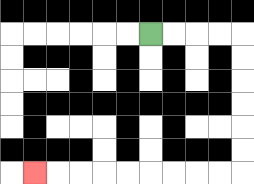{'start': '[6, 1]', 'end': '[1, 7]', 'path_directions': 'R,R,R,R,D,D,D,D,D,D,L,L,L,L,L,L,L,L,L', 'path_coordinates': '[[6, 1], [7, 1], [8, 1], [9, 1], [10, 1], [10, 2], [10, 3], [10, 4], [10, 5], [10, 6], [10, 7], [9, 7], [8, 7], [7, 7], [6, 7], [5, 7], [4, 7], [3, 7], [2, 7], [1, 7]]'}